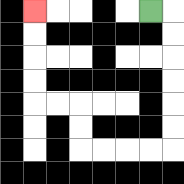{'start': '[6, 0]', 'end': '[1, 0]', 'path_directions': 'R,D,D,D,D,D,D,L,L,L,L,U,U,L,L,U,U,U,U', 'path_coordinates': '[[6, 0], [7, 0], [7, 1], [7, 2], [7, 3], [7, 4], [7, 5], [7, 6], [6, 6], [5, 6], [4, 6], [3, 6], [3, 5], [3, 4], [2, 4], [1, 4], [1, 3], [1, 2], [1, 1], [1, 0]]'}